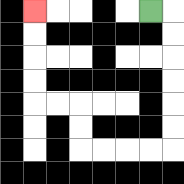{'start': '[6, 0]', 'end': '[1, 0]', 'path_directions': 'R,D,D,D,D,D,D,L,L,L,L,U,U,L,L,U,U,U,U', 'path_coordinates': '[[6, 0], [7, 0], [7, 1], [7, 2], [7, 3], [7, 4], [7, 5], [7, 6], [6, 6], [5, 6], [4, 6], [3, 6], [3, 5], [3, 4], [2, 4], [1, 4], [1, 3], [1, 2], [1, 1], [1, 0]]'}